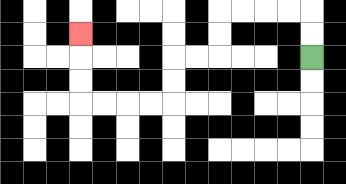{'start': '[13, 2]', 'end': '[3, 1]', 'path_directions': 'U,U,L,L,L,L,D,D,L,L,D,D,L,L,L,L,U,U,U', 'path_coordinates': '[[13, 2], [13, 1], [13, 0], [12, 0], [11, 0], [10, 0], [9, 0], [9, 1], [9, 2], [8, 2], [7, 2], [7, 3], [7, 4], [6, 4], [5, 4], [4, 4], [3, 4], [3, 3], [3, 2], [3, 1]]'}